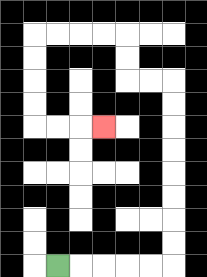{'start': '[2, 11]', 'end': '[4, 5]', 'path_directions': 'R,R,R,R,R,U,U,U,U,U,U,U,U,L,L,U,U,L,L,L,L,D,D,D,D,R,R,R', 'path_coordinates': '[[2, 11], [3, 11], [4, 11], [5, 11], [6, 11], [7, 11], [7, 10], [7, 9], [7, 8], [7, 7], [7, 6], [7, 5], [7, 4], [7, 3], [6, 3], [5, 3], [5, 2], [5, 1], [4, 1], [3, 1], [2, 1], [1, 1], [1, 2], [1, 3], [1, 4], [1, 5], [2, 5], [3, 5], [4, 5]]'}